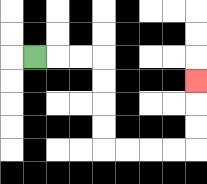{'start': '[1, 2]', 'end': '[8, 3]', 'path_directions': 'R,R,R,D,D,D,D,R,R,R,R,U,U,U', 'path_coordinates': '[[1, 2], [2, 2], [3, 2], [4, 2], [4, 3], [4, 4], [4, 5], [4, 6], [5, 6], [6, 6], [7, 6], [8, 6], [8, 5], [8, 4], [8, 3]]'}